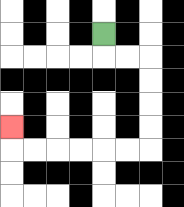{'start': '[4, 1]', 'end': '[0, 5]', 'path_directions': 'D,R,R,D,D,D,D,L,L,L,L,L,L,U', 'path_coordinates': '[[4, 1], [4, 2], [5, 2], [6, 2], [6, 3], [6, 4], [6, 5], [6, 6], [5, 6], [4, 6], [3, 6], [2, 6], [1, 6], [0, 6], [0, 5]]'}